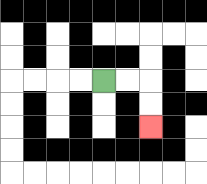{'start': '[4, 3]', 'end': '[6, 5]', 'path_directions': 'R,R,D,D', 'path_coordinates': '[[4, 3], [5, 3], [6, 3], [6, 4], [6, 5]]'}